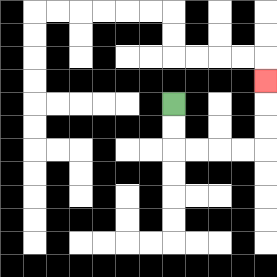{'start': '[7, 4]', 'end': '[11, 3]', 'path_directions': 'D,D,R,R,R,R,U,U,U', 'path_coordinates': '[[7, 4], [7, 5], [7, 6], [8, 6], [9, 6], [10, 6], [11, 6], [11, 5], [11, 4], [11, 3]]'}